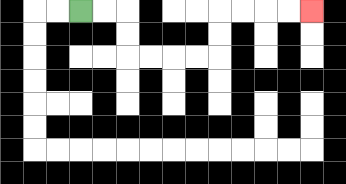{'start': '[3, 0]', 'end': '[13, 0]', 'path_directions': 'R,R,D,D,R,R,R,R,U,U,R,R,R,R', 'path_coordinates': '[[3, 0], [4, 0], [5, 0], [5, 1], [5, 2], [6, 2], [7, 2], [8, 2], [9, 2], [9, 1], [9, 0], [10, 0], [11, 0], [12, 0], [13, 0]]'}